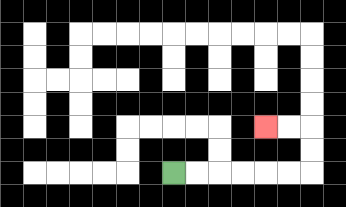{'start': '[7, 7]', 'end': '[11, 5]', 'path_directions': 'R,R,R,R,R,R,U,U,L,L', 'path_coordinates': '[[7, 7], [8, 7], [9, 7], [10, 7], [11, 7], [12, 7], [13, 7], [13, 6], [13, 5], [12, 5], [11, 5]]'}